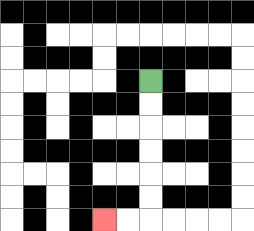{'start': '[6, 3]', 'end': '[4, 9]', 'path_directions': 'D,D,D,D,D,D,L,L', 'path_coordinates': '[[6, 3], [6, 4], [6, 5], [6, 6], [6, 7], [6, 8], [6, 9], [5, 9], [4, 9]]'}